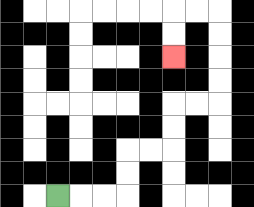{'start': '[2, 8]', 'end': '[7, 2]', 'path_directions': 'R,R,R,U,U,R,R,U,U,R,R,U,U,U,U,L,L,D,D', 'path_coordinates': '[[2, 8], [3, 8], [4, 8], [5, 8], [5, 7], [5, 6], [6, 6], [7, 6], [7, 5], [7, 4], [8, 4], [9, 4], [9, 3], [9, 2], [9, 1], [9, 0], [8, 0], [7, 0], [7, 1], [7, 2]]'}